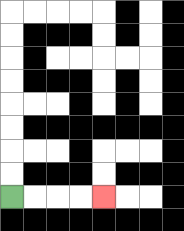{'start': '[0, 8]', 'end': '[4, 8]', 'path_directions': 'R,R,R,R', 'path_coordinates': '[[0, 8], [1, 8], [2, 8], [3, 8], [4, 8]]'}